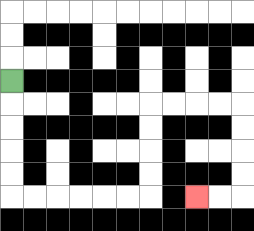{'start': '[0, 3]', 'end': '[8, 8]', 'path_directions': 'D,D,D,D,D,R,R,R,R,R,R,U,U,U,U,R,R,R,R,D,D,D,D,L,L', 'path_coordinates': '[[0, 3], [0, 4], [0, 5], [0, 6], [0, 7], [0, 8], [1, 8], [2, 8], [3, 8], [4, 8], [5, 8], [6, 8], [6, 7], [6, 6], [6, 5], [6, 4], [7, 4], [8, 4], [9, 4], [10, 4], [10, 5], [10, 6], [10, 7], [10, 8], [9, 8], [8, 8]]'}